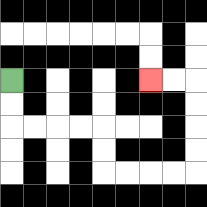{'start': '[0, 3]', 'end': '[6, 3]', 'path_directions': 'D,D,R,R,R,R,D,D,R,R,R,R,U,U,U,U,L,L', 'path_coordinates': '[[0, 3], [0, 4], [0, 5], [1, 5], [2, 5], [3, 5], [4, 5], [4, 6], [4, 7], [5, 7], [6, 7], [7, 7], [8, 7], [8, 6], [8, 5], [8, 4], [8, 3], [7, 3], [6, 3]]'}